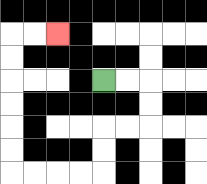{'start': '[4, 3]', 'end': '[2, 1]', 'path_directions': 'R,R,D,D,L,L,D,D,L,L,L,L,U,U,U,U,U,U,R,R', 'path_coordinates': '[[4, 3], [5, 3], [6, 3], [6, 4], [6, 5], [5, 5], [4, 5], [4, 6], [4, 7], [3, 7], [2, 7], [1, 7], [0, 7], [0, 6], [0, 5], [0, 4], [0, 3], [0, 2], [0, 1], [1, 1], [2, 1]]'}